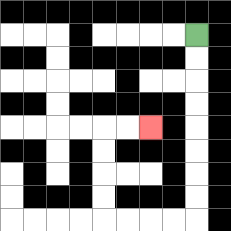{'start': '[8, 1]', 'end': '[6, 5]', 'path_directions': 'D,D,D,D,D,D,D,D,L,L,L,L,U,U,U,U,R,R', 'path_coordinates': '[[8, 1], [8, 2], [8, 3], [8, 4], [8, 5], [8, 6], [8, 7], [8, 8], [8, 9], [7, 9], [6, 9], [5, 9], [4, 9], [4, 8], [4, 7], [4, 6], [4, 5], [5, 5], [6, 5]]'}